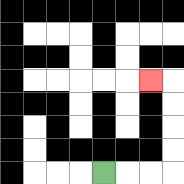{'start': '[4, 7]', 'end': '[6, 3]', 'path_directions': 'R,R,R,U,U,U,U,L', 'path_coordinates': '[[4, 7], [5, 7], [6, 7], [7, 7], [7, 6], [7, 5], [7, 4], [7, 3], [6, 3]]'}